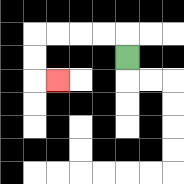{'start': '[5, 2]', 'end': '[2, 3]', 'path_directions': 'U,L,L,L,L,D,D,R', 'path_coordinates': '[[5, 2], [5, 1], [4, 1], [3, 1], [2, 1], [1, 1], [1, 2], [1, 3], [2, 3]]'}